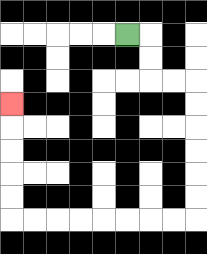{'start': '[5, 1]', 'end': '[0, 4]', 'path_directions': 'R,D,D,R,R,D,D,D,D,D,D,L,L,L,L,L,L,L,L,U,U,U,U,U', 'path_coordinates': '[[5, 1], [6, 1], [6, 2], [6, 3], [7, 3], [8, 3], [8, 4], [8, 5], [8, 6], [8, 7], [8, 8], [8, 9], [7, 9], [6, 9], [5, 9], [4, 9], [3, 9], [2, 9], [1, 9], [0, 9], [0, 8], [0, 7], [0, 6], [0, 5], [0, 4]]'}